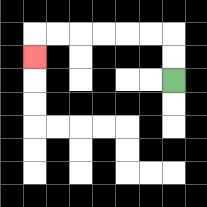{'start': '[7, 3]', 'end': '[1, 2]', 'path_directions': 'U,U,L,L,L,L,L,L,D', 'path_coordinates': '[[7, 3], [7, 2], [7, 1], [6, 1], [5, 1], [4, 1], [3, 1], [2, 1], [1, 1], [1, 2]]'}